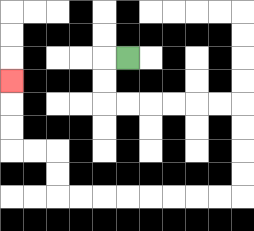{'start': '[5, 2]', 'end': '[0, 3]', 'path_directions': 'L,D,D,R,R,R,R,R,R,D,D,D,D,L,L,L,L,L,L,L,L,U,U,L,L,U,U,U', 'path_coordinates': '[[5, 2], [4, 2], [4, 3], [4, 4], [5, 4], [6, 4], [7, 4], [8, 4], [9, 4], [10, 4], [10, 5], [10, 6], [10, 7], [10, 8], [9, 8], [8, 8], [7, 8], [6, 8], [5, 8], [4, 8], [3, 8], [2, 8], [2, 7], [2, 6], [1, 6], [0, 6], [0, 5], [0, 4], [0, 3]]'}